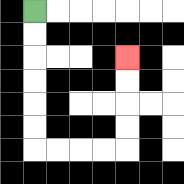{'start': '[1, 0]', 'end': '[5, 2]', 'path_directions': 'D,D,D,D,D,D,R,R,R,R,U,U,U,U', 'path_coordinates': '[[1, 0], [1, 1], [1, 2], [1, 3], [1, 4], [1, 5], [1, 6], [2, 6], [3, 6], [4, 6], [5, 6], [5, 5], [5, 4], [5, 3], [5, 2]]'}